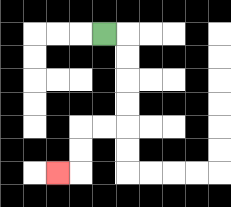{'start': '[4, 1]', 'end': '[2, 7]', 'path_directions': 'R,D,D,D,D,L,L,D,D,L', 'path_coordinates': '[[4, 1], [5, 1], [5, 2], [5, 3], [5, 4], [5, 5], [4, 5], [3, 5], [3, 6], [3, 7], [2, 7]]'}